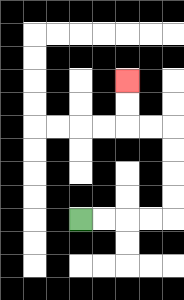{'start': '[3, 9]', 'end': '[5, 3]', 'path_directions': 'R,R,R,R,U,U,U,U,L,L,U,U', 'path_coordinates': '[[3, 9], [4, 9], [5, 9], [6, 9], [7, 9], [7, 8], [7, 7], [7, 6], [7, 5], [6, 5], [5, 5], [5, 4], [5, 3]]'}